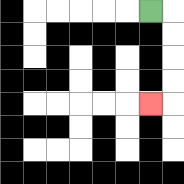{'start': '[6, 0]', 'end': '[6, 4]', 'path_directions': 'R,D,D,D,D,L', 'path_coordinates': '[[6, 0], [7, 0], [7, 1], [7, 2], [7, 3], [7, 4], [6, 4]]'}